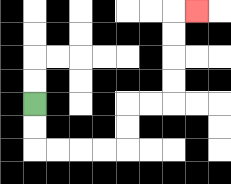{'start': '[1, 4]', 'end': '[8, 0]', 'path_directions': 'D,D,R,R,R,R,U,U,R,R,U,U,U,U,R', 'path_coordinates': '[[1, 4], [1, 5], [1, 6], [2, 6], [3, 6], [4, 6], [5, 6], [5, 5], [5, 4], [6, 4], [7, 4], [7, 3], [7, 2], [7, 1], [7, 0], [8, 0]]'}